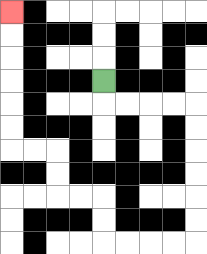{'start': '[4, 3]', 'end': '[0, 0]', 'path_directions': 'D,R,R,R,R,D,D,D,D,D,D,L,L,L,L,U,U,L,L,U,U,L,L,U,U,U,U,U,U', 'path_coordinates': '[[4, 3], [4, 4], [5, 4], [6, 4], [7, 4], [8, 4], [8, 5], [8, 6], [8, 7], [8, 8], [8, 9], [8, 10], [7, 10], [6, 10], [5, 10], [4, 10], [4, 9], [4, 8], [3, 8], [2, 8], [2, 7], [2, 6], [1, 6], [0, 6], [0, 5], [0, 4], [0, 3], [0, 2], [0, 1], [0, 0]]'}